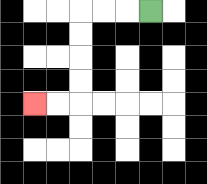{'start': '[6, 0]', 'end': '[1, 4]', 'path_directions': 'L,L,L,D,D,D,D,L,L', 'path_coordinates': '[[6, 0], [5, 0], [4, 0], [3, 0], [3, 1], [3, 2], [3, 3], [3, 4], [2, 4], [1, 4]]'}